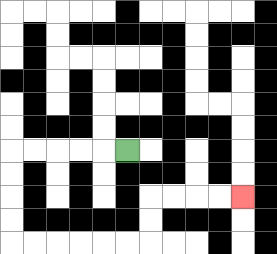{'start': '[5, 6]', 'end': '[10, 8]', 'path_directions': 'L,L,L,L,L,D,D,D,D,R,R,R,R,R,R,U,U,R,R,R,R', 'path_coordinates': '[[5, 6], [4, 6], [3, 6], [2, 6], [1, 6], [0, 6], [0, 7], [0, 8], [0, 9], [0, 10], [1, 10], [2, 10], [3, 10], [4, 10], [5, 10], [6, 10], [6, 9], [6, 8], [7, 8], [8, 8], [9, 8], [10, 8]]'}